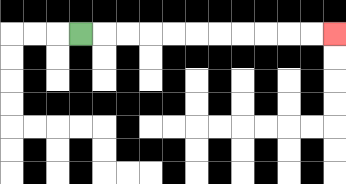{'start': '[3, 1]', 'end': '[14, 1]', 'path_directions': 'R,R,R,R,R,R,R,R,R,R,R', 'path_coordinates': '[[3, 1], [4, 1], [5, 1], [6, 1], [7, 1], [8, 1], [9, 1], [10, 1], [11, 1], [12, 1], [13, 1], [14, 1]]'}